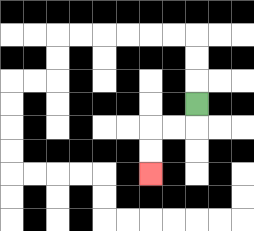{'start': '[8, 4]', 'end': '[6, 7]', 'path_directions': 'D,L,L,D,D', 'path_coordinates': '[[8, 4], [8, 5], [7, 5], [6, 5], [6, 6], [6, 7]]'}